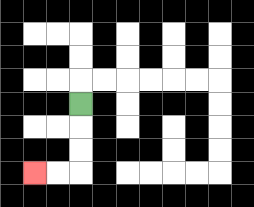{'start': '[3, 4]', 'end': '[1, 7]', 'path_directions': 'D,D,D,L,L', 'path_coordinates': '[[3, 4], [3, 5], [3, 6], [3, 7], [2, 7], [1, 7]]'}